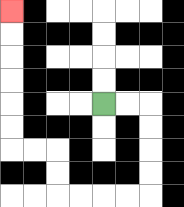{'start': '[4, 4]', 'end': '[0, 0]', 'path_directions': 'R,R,D,D,D,D,L,L,L,L,U,U,L,L,U,U,U,U,U,U', 'path_coordinates': '[[4, 4], [5, 4], [6, 4], [6, 5], [6, 6], [6, 7], [6, 8], [5, 8], [4, 8], [3, 8], [2, 8], [2, 7], [2, 6], [1, 6], [0, 6], [0, 5], [0, 4], [0, 3], [0, 2], [0, 1], [0, 0]]'}